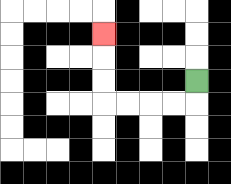{'start': '[8, 3]', 'end': '[4, 1]', 'path_directions': 'D,L,L,L,L,U,U,U', 'path_coordinates': '[[8, 3], [8, 4], [7, 4], [6, 4], [5, 4], [4, 4], [4, 3], [4, 2], [4, 1]]'}